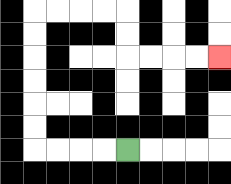{'start': '[5, 6]', 'end': '[9, 2]', 'path_directions': 'L,L,L,L,U,U,U,U,U,U,R,R,R,R,D,D,R,R,R,R', 'path_coordinates': '[[5, 6], [4, 6], [3, 6], [2, 6], [1, 6], [1, 5], [1, 4], [1, 3], [1, 2], [1, 1], [1, 0], [2, 0], [3, 0], [4, 0], [5, 0], [5, 1], [5, 2], [6, 2], [7, 2], [8, 2], [9, 2]]'}